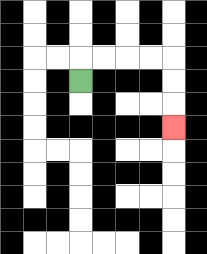{'start': '[3, 3]', 'end': '[7, 5]', 'path_directions': 'U,R,R,R,R,D,D,D', 'path_coordinates': '[[3, 3], [3, 2], [4, 2], [5, 2], [6, 2], [7, 2], [7, 3], [7, 4], [7, 5]]'}